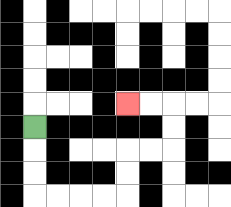{'start': '[1, 5]', 'end': '[5, 4]', 'path_directions': 'D,D,D,R,R,R,R,U,U,R,R,U,U,L,L', 'path_coordinates': '[[1, 5], [1, 6], [1, 7], [1, 8], [2, 8], [3, 8], [4, 8], [5, 8], [5, 7], [5, 6], [6, 6], [7, 6], [7, 5], [7, 4], [6, 4], [5, 4]]'}